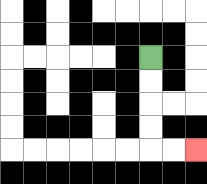{'start': '[6, 2]', 'end': '[8, 6]', 'path_directions': 'D,D,D,D,R,R', 'path_coordinates': '[[6, 2], [6, 3], [6, 4], [6, 5], [6, 6], [7, 6], [8, 6]]'}